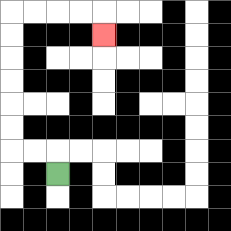{'start': '[2, 7]', 'end': '[4, 1]', 'path_directions': 'U,L,L,U,U,U,U,U,U,R,R,R,R,D', 'path_coordinates': '[[2, 7], [2, 6], [1, 6], [0, 6], [0, 5], [0, 4], [0, 3], [0, 2], [0, 1], [0, 0], [1, 0], [2, 0], [3, 0], [4, 0], [4, 1]]'}